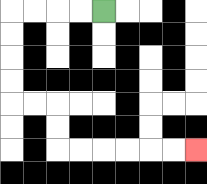{'start': '[4, 0]', 'end': '[8, 6]', 'path_directions': 'L,L,L,L,D,D,D,D,R,R,D,D,R,R,R,R,R,R', 'path_coordinates': '[[4, 0], [3, 0], [2, 0], [1, 0], [0, 0], [0, 1], [0, 2], [0, 3], [0, 4], [1, 4], [2, 4], [2, 5], [2, 6], [3, 6], [4, 6], [5, 6], [6, 6], [7, 6], [8, 6]]'}